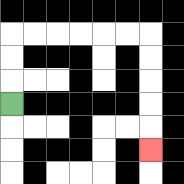{'start': '[0, 4]', 'end': '[6, 6]', 'path_directions': 'U,U,U,R,R,R,R,R,R,D,D,D,D,D', 'path_coordinates': '[[0, 4], [0, 3], [0, 2], [0, 1], [1, 1], [2, 1], [3, 1], [4, 1], [5, 1], [6, 1], [6, 2], [6, 3], [6, 4], [6, 5], [6, 6]]'}